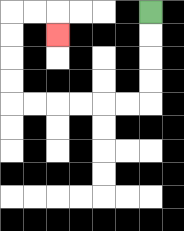{'start': '[6, 0]', 'end': '[2, 1]', 'path_directions': 'D,D,D,D,L,L,L,L,L,L,U,U,U,U,R,R,D', 'path_coordinates': '[[6, 0], [6, 1], [6, 2], [6, 3], [6, 4], [5, 4], [4, 4], [3, 4], [2, 4], [1, 4], [0, 4], [0, 3], [0, 2], [0, 1], [0, 0], [1, 0], [2, 0], [2, 1]]'}